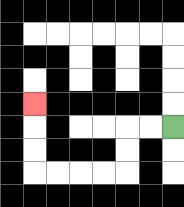{'start': '[7, 5]', 'end': '[1, 4]', 'path_directions': 'L,L,D,D,L,L,L,L,U,U,U', 'path_coordinates': '[[7, 5], [6, 5], [5, 5], [5, 6], [5, 7], [4, 7], [3, 7], [2, 7], [1, 7], [1, 6], [1, 5], [1, 4]]'}